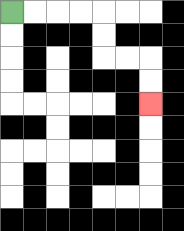{'start': '[0, 0]', 'end': '[6, 4]', 'path_directions': 'R,R,R,R,D,D,R,R,D,D', 'path_coordinates': '[[0, 0], [1, 0], [2, 0], [3, 0], [4, 0], [4, 1], [4, 2], [5, 2], [6, 2], [6, 3], [6, 4]]'}